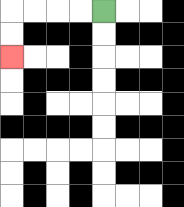{'start': '[4, 0]', 'end': '[0, 2]', 'path_directions': 'L,L,L,L,D,D', 'path_coordinates': '[[4, 0], [3, 0], [2, 0], [1, 0], [0, 0], [0, 1], [0, 2]]'}